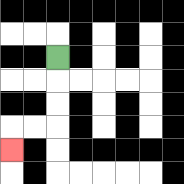{'start': '[2, 2]', 'end': '[0, 6]', 'path_directions': 'D,D,D,L,L,D', 'path_coordinates': '[[2, 2], [2, 3], [2, 4], [2, 5], [1, 5], [0, 5], [0, 6]]'}